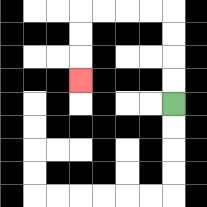{'start': '[7, 4]', 'end': '[3, 3]', 'path_directions': 'U,U,U,U,L,L,L,L,D,D,D', 'path_coordinates': '[[7, 4], [7, 3], [7, 2], [7, 1], [7, 0], [6, 0], [5, 0], [4, 0], [3, 0], [3, 1], [3, 2], [3, 3]]'}